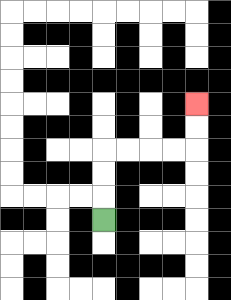{'start': '[4, 9]', 'end': '[8, 4]', 'path_directions': 'U,U,U,R,R,R,R,U,U', 'path_coordinates': '[[4, 9], [4, 8], [4, 7], [4, 6], [5, 6], [6, 6], [7, 6], [8, 6], [8, 5], [8, 4]]'}